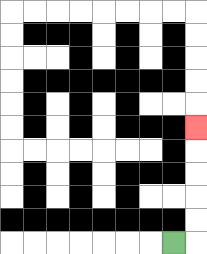{'start': '[7, 10]', 'end': '[8, 5]', 'path_directions': 'R,U,U,U,U,U', 'path_coordinates': '[[7, 10], [8, 10], [8, 9], [8, 8], [8, 7], [8, 6], [8, 5]]'}